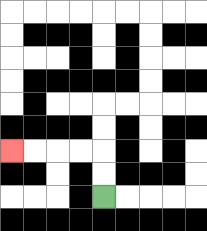{'start': '[4, 8]', 'end': '[0, 6]', 'path_directions': 'U,U,L,L,L,L', 'path_coordinates': '[[4, 8], [4, 7], [4, 6], [3, 6], [2, 6], [1, 6], [0, 6]]'}